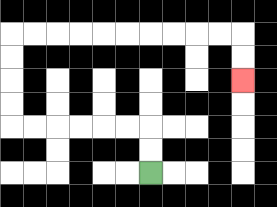{'start': '[6, 7]', 'end': '[10, 3]', 'path_directions': 'U,U,L,L,L,L,L,L,U,U,U,U,R,R,R,R,R,R,R,R,R,R,D,D', 'path_coordinates': '[[6, 7], [6, 6], [6, 5], [5, 5], [4, 5], [3, 5], [2, 5], [1, 5], [0, 5], [0, 4], [0, 3], [0, 2], [0, 1], [1, 1], [2, 1], [3, 1], [4, 1], [5, 1], [6, 1], [7, 1], [8, 1], [9, 1], [10, 1], [10, 2], [10, 3]]'}